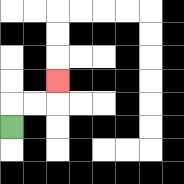{'start': '[0, 5]', 'end': '[2, 3]', 'path_directions': 'U,R,R,U', 'path_coordinates': '[[0, 5], [0, 4], [1, 4], [2, 4], [2, 3]]'}